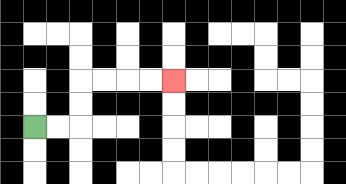{'start': '[1, 5]', 'end': '[7, 3]', 'path_directions': 'R,R,U,U,R,R,R,R', 'path_coordinates': '[[1, 5], [2, 5], [3, 5], [3, 4], [3, 3], [4, 3], [5, 3], [6, 3], [7, 3]]'}